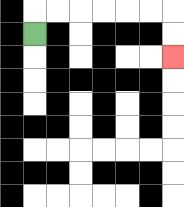{'start': '[1, 1]', 'end': '[7, 2]', 'path_directions': 'U,R,R,R,R,R,R,D,D', 'path_coordinates': '[[1, 1], [1, 0], [2, 0], [3, 0], [4, 0], [5, 0], [6, 0], [7, 0], [7, 1], [7, 2]]'}